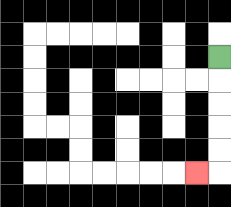{'start': '[9, 2]', 'end': '[8, 7]', 'path_directions': 'D,D,D,D,D,L', 'path_coordinates': '[[9, 2], [9, 3], [9, 4], [9, 5], [9, 6], [9, 7], [8, 7]]'}